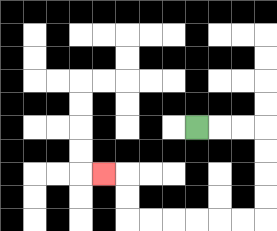{'start': '[8, 5]', 'end': '[4, 7]', 'path_directions': 'R,R,R,D,D,D,D,L,L,L,L,L,L,U,U,L', 'path_coordinates': '[[8, 5], [9, 5], [10, 5], [11, 5], [11, 6], [11, 7], [11, 8], [11, 9], [10, 9], [9, 9], [8, 9], [7, 9], [6, 9], [5, 9], [5, 8], [5, 7], [4, 7]]'}